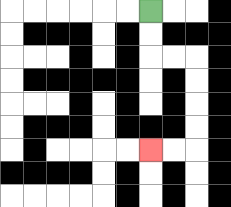{'start': '[6, 0]', 'end': '[6, 6]', 'path_directions': 'D,D,R,R,D,D,D,D,L,L', 'path_coordinates': '[[6, 0], [6, 1], [6, 2], [7, 2], [8, 2], [8, 3], [8, 4], [8, 5], [8, 6], [7, 6], [6, 6]]'}